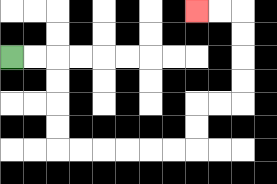{'start': '[0, 2]', 'end': '[8, 0]', 'path_directions': 'R,R,D,D,D,D,R,R,R,R,R,R,U,U,R,R,U,U,U,U,L,L', 'path_coordinates': '[[0, 2], [1, 2], [2, 2], [2, 3], [2, 4], [2, 5], [2, 6], [3, 6], [4, 6], [5, 6], [6, 6], [7, 6], [8, 6], [8, 5], [8, 4], [9, 4], [10, 4], [10, 3], [10, 2], [10, 1], [10, 0], [9, 0], [8, 0]]'}